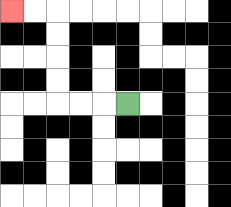{'start': '[5, 4]', 'end': '[0, 0]', 'path_directions': 'L,L,L,U,U,U,U,L,L', 'path_coordinates': '[[5, 4], [4, 4], [3, 4], [2, 4], [2, 3], [2, 2], [2, 1], [2, 0], [1, 0], [0, 0]]'}